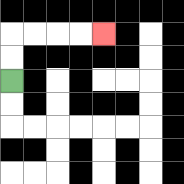{'start': '[0, 3]', 'end': '[4, 1]', 'path_directions': 'U,U,R,R,R,R', 'path_coordinates': '[[0, 3], [0, 2], [0, 1], [1, 1], [2, 1], [3, 1], [4, 1]]'}